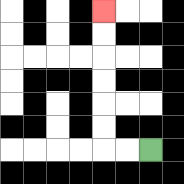{'start': '[6, 6]', 'end': '[4, 0]', 'path_directions': 'L,L,U,U,U,U,U,U', 'path_coordinates': '[[6, 6], [5, 6], [4, 6], [4, 5], [4, 4], [4, 3], [4, 2], [4, 1], [4, 0]]'}